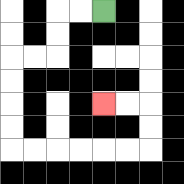{'start': '[4, 0]', 'end': '[4, 4]', 'path_directions': 'L,L,D,D,L,L,D,D,D,D,R,R,R,R,R,R,U,U,L,L', 'path_coordinates': '[[4, 0], [3, 0], [2, 0], [2, 1], [2, 2], [1, 2], [0, 2], [0, 3], [0, 4], [0, 5], [0, 6], [1, 6], [2, 6], [3, 6], [4, 6], [5, 6], [6, 6], [6, 5], [6, 4], [5, 4], [4, 4]]'}